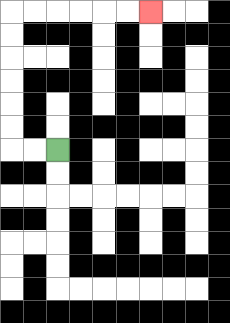{'start': '[2, 6]', 'end': '[6, 0]', 'path_directions': 'L,L,U,U,U,U,U,U,R,R,R,R,R,R', 'path_coordinates': '[[2, 6], [1, 6], [0, 6], [0, 5], [0, 4], [0, 3], [0, 2], [0, 1], [0, 0], [1, 0], [2, 0], [3, 0], [4, 0], [5, 0], [6, 0]]'}